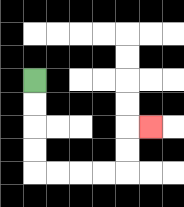{'start': '[1, 3]', 'end': '[6, 5]', 'path_directions': 'D,D,D,D,R,R,R,R,U,U,R', 'path_coordinates': '[[1, 3], [1, 4], [1, 5], [1, 6], [1, 7], [2, 7], [3, 7], [4, 7], [5, 7], [5, 6], [5, 5], [6, 5]]'}